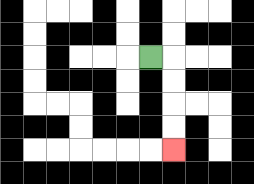{'start': '[6, 2]', 'end': '[7, 6]', 'path_directions': 'R,D,D,D,D', 'path_coordinates': '[[6, 2], [7, 2], [7, 3], [7, 4], [7, 5], [7, 6]]'}